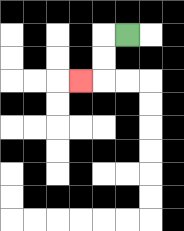{'start': '[5, 1]', 'end': '[3, 3]', 'path_directions': 'L,D,D,L', 'path_coordinates': '[[5, 1], [4, 1], [4, 2], [4, 3], [3, 3]]'}